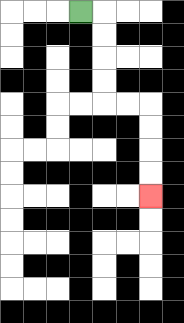{'start': '[3, 0]', 'end': '[6, 8]', 'path_directions': 'R,D,D,D,D,R,R,D,D,D,D', 'path_coordinates': '[[3, 0], [4, 0], [4, 1], [4, 2], [4, 3], [4, 4], [5, 4], [6, 4], [6, 5], [6, 6], [6, 7], [6, 8]]'}